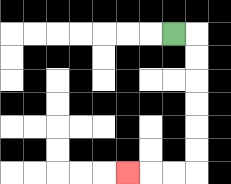{'start': '[7, 1]', 'end': '[5, 7]', 'path_directions': 'R,D,D,D,D,D,D,L,L,L', 'path_coordinates': '[[7, 1], [8, 1], [8, 2], [8, 3], [8, 4], [8, 5], [8, 6], [8, 7], [7, 7], [6, 7], [5, 7]]'}